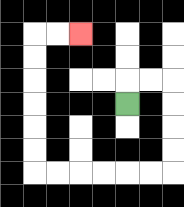{'start': '[5, 4]', 'end': '[3, 1]', 'path_directions': 'U,R,R,D,D,D,D,L,L,L,L,L,L,U,U,U,U,U,U,R,R', 'path_coordinates': '[[5, 4], [5, 3], [6, 3], [7, 3], [7, 4], [7, 5], [7, 6], [7, 7], [6, 7], [5, 7], [4, 7], [3, 7], [2, 7], [1, 7], [1, 6], [1, 5], [1, 4], [1, 3], [1, 2], [1, 1], [2, 1], [3, 1]]'}